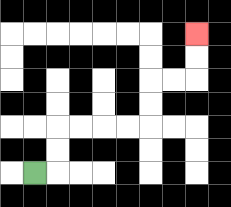{'start': '[1, 7]', 'end': '[8, 1]', 'path_directions': 'R,U,U,R,R,R,R,U,U,R,R,U,U', 'path_coordinates': '[[1, 7], [2, 7], [2, 6], [2, 5], [3, 5], [4, 5], [5, 5], [6, 5], [6, 4], [6, 3], [7, 3], [8, 3], [8, 2], [8, 1]]'}